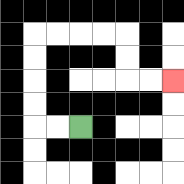{'start': '[3, 5]', 'end': '[7, 3]', 'path_directions': 'L,L,U,U,U,U,R,R,R,R,D,D,R,R', 'path_coordinates': '[[3, 5], [2, 5], [1, 5], [1, 4], [1, 3], [1, 2], [1, 1], [2, 1], [3, 1], [4, 1], [5, 1], [5, 2], [5, 3], [6, 3], [7, 3]]'}